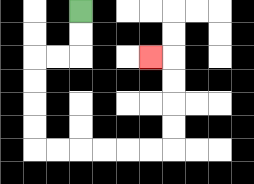{'start': '[3, 0]', 'end': '[6, 2]', 'path_directions': 'D,D,L,L,D,D,D,D,R,R,R,R,R,R,U,U,U,U,L', 'path_coordinates': '[[3, 0], [3, 1], [3, 2], [2, 2], [1, 2], [1, 3], [1, 4], [1, 5], [1, 6], [2, 6], [3, 6], [4, 6], [5, 6], [6, 6], [7, 6], [7, 5], [7, 4], [7, 3], [7, 2], [6, 2]]'}